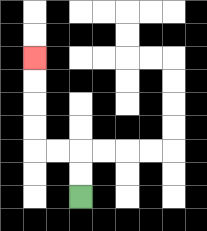{'start': '[3, 8]', 'end': '[1, 2]', 'path_directions': 'U,U,L,L,U,U,U,U', 'path_coordinates': '[[3, 8], [3, 7], [3, 6], [2, 6], [1, 6], [1, 5], [1, 4], [1, 3], [1, 2]]'}